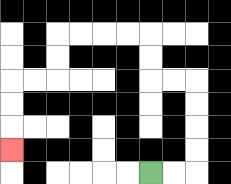{'start': '[6, 7]', 'end': '[0, 6]', 'path_directions': 'R,R,U,U,U,U,L,L,U,U,L,L,L,L,D,D,L,L,D,D,D', 'path_coordinates': '[[6, 7], [7, 7], [8, 7], [8, 6], [8, 5], [8, 4], [8, 3], [7, 3], [6, 3], [6, 2], [6, 1], [5, 1], [4, 1], [3, 1], [2, 1], [2, 2], [2, 3], [1, 3], [0, 3], [0, 4], [0, 5], [0, 6]]'}